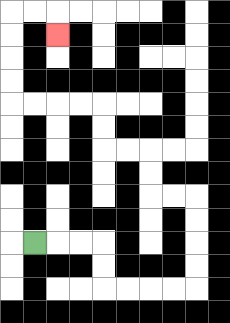{'start': '[1, 10]', 'end': '[2, 1]', 'path_directions': 'R,R,R,D,D,R,R,R,R,U,U,U,U,L,L,U,U,L,L,U,U,L,L,L,L,U,U,U,U,R,R,D', 'path_coordinates': '[[1, 10], [2, 10], [3, 10], [4, 10], [4, 11], [4, 12], [5, 12], [6, 12], [7, 12], [8, 12], [8, 11], [8, 10], [8, 9], [8, 8], [7, 8], [6, 8], [6, 7], [6, 6], [5, 6], [4, 6], [4, 5], [4, 4], [3, 4], [2, 4], [1, 4], [0, 4], [0, 3], [0, 2], [0, 1], [0, 0], [1, 0], [2, 0], [2, 1]]'}